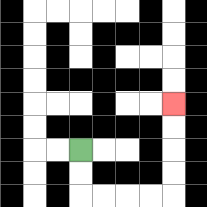{'start': '[3, 6]', 'end': '[7, 4]', 'path_directions': 'D,D,R,R,R,R,U,U,U,U', 'path_coordinates': '[[3, 6], [3, 7], [3, 8], [4, 8], [5, 8], [6, 8], [7, 8], [7, 7], [7, 6], [7, 5], [7, 4]]'}